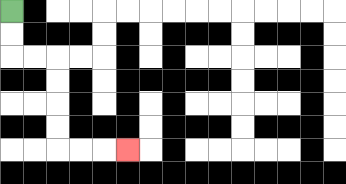{'start': '[0, 0]', 'end': '[5, 6]', 'path_directions': 'D,D,R,R,D,D,D,D,R,R,R', 'path_coordinates': '[[0, 0], [0, 1], [0, 2], [1, 2], [2, 2], [2, 3], [2, 4], [2, 5], [2, 6], [3, 6], [4, 6], [5, 6]]'}